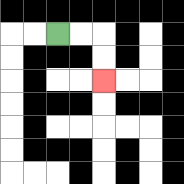{'start': '[2, 1]', 'end': '[4, 3]', 'path_directions': 'R,R,D,D', 'path_coordinates': '[[2, 1], [3, 1], [4, 1], [4, 2], [4, 3]]'}